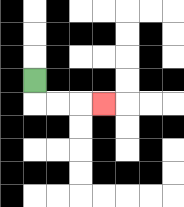{'start': '[1, 3]', 'end': '[4, 4]', 'path_directions': 'D,R,R,R', 'path_coordinates': '[[1, 3], [1, 4], [2, 4], [3, 4], [4, 4]]'}